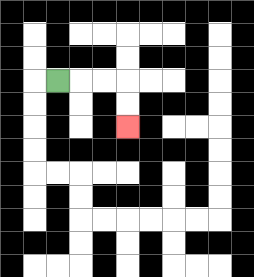{'start': '[2, 3]', 'end': '[5, 5]', 'path_directions': 'R,R,R,D,D', 'path_coordinates': '[[2, 3], [3, 3], [4, 3], [5, 3], [5, 4], [5, 5]]'}